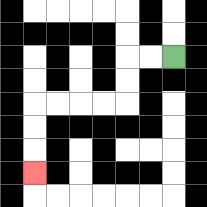{'start': '[7, 2]', 'end': '[1, 7]', 'path_directions': 'L,L,D,D,L,L,L,L,D,D,D', 'path_coordinates': '[[7, 2], [6, 2], [5, 2], [5, 3], [5, 4], [4, 4], [3, 4], [2, 4], [1, 4], [1, 5], [1, 6], [1, 7]]'}